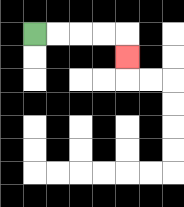{'start': '[1, 1]', 'end': '[5, 2]', 'path_directions': 'R,R,R,R,D', 'path_coordinates': '[[1, 1], [2, 1], [3, 1], [4, 1], [5, 1], [5, 2]]'}